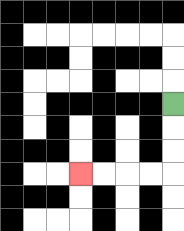{'start': '[7, 4]', 'end': '[3, 7]', 'path_directions': 'D,D,D,L,L,L,L', 'path_coordinates': '[[7, 4], [7, 5], [7, 6], [7, 7], [6, 7], [5, 7], [4, 7], [3, 7]]'}